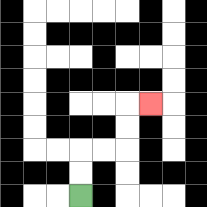{'start': '[3, 8]', 'end': '[6, 4]', 'path_directions': 'U,U,R,R,U,U,R', 'path_coordinates': '[[3, 8], [3, 7], [3, 6], [4, 6], [5, 6], [5, 5], [5, 4], [6, 4]]'}